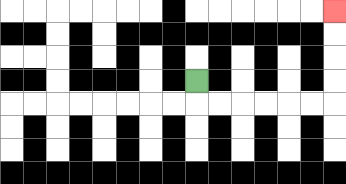{'start': '[8, 3]', 'end': '[14, 0]', 'path_directions': 'D,R,R,R,R,R,R,U,U,U,U', 'path_coordinates': '[[8, 3], [8, 4], [9, 4], [10, 4], [11, 4], [12, 4], [13, 4], [14, 4], [14, 3], [14, 2], [14, 1], [14, 0]]'}